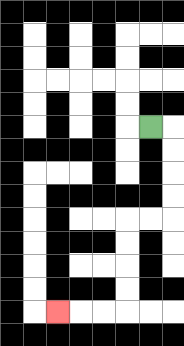{'start': '[6, 5]', 'end': '[2, 13]', 'path_directions': 'R,D,D,D,D,L,L,D,D,D,D,L,L,L', 'path_coordinates': '[[6, 5], [7, 5], [7, 6], [7, 7], [7, 8], [7, 9], [6, 9], [5, 9], [5, 10], [5, 11], [5, 12], [5, 13], [4, 13], [3, 13], [2, 13]]'}